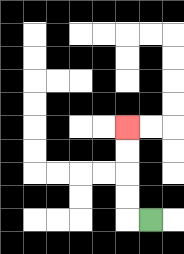{'start': '[6, 9]', 'end': '[5, 5]', 'path_directions': 'L,U,U,U,U', 'path_coordinates': '[[6, 9], [5, 9], [5, 8], [5, 7], [5, 6], [5, 5]]'}